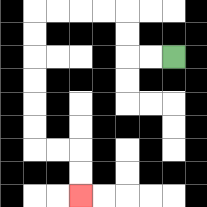{'start': '[7, 2]', 'end': '[3, 8]', 'path_directions': 'L,L,U,U,L,L,L,L,D,D,D,D,D,D,R,R,D,D', 'path_coordinates': '[[7, 2], [6, 2], [5, 2], [5, 1], [5, 0], [4, 0], [3, 0], [2, 0], [1, 0], [1, 1], [1, 2], [1, 3], [1, 4], [1, 5], [1, 6], [2, 6], [3, 6], [3, 7], [3, 8]]'}